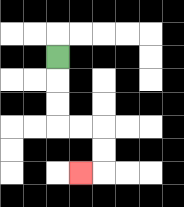{'start': '[2, 2]', 'end': '[3, 7]', 'path_directions': 'D,D,D,R,R,D,D,L', 'path_coordinates': '[[2, 2], [2, 3], [2, 4], [2, 5], [3, 5], [4, 5], [4, 6], [4, 7], [3, 7]]'}